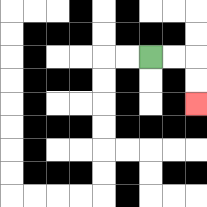{'start': '[6, 2]', 'end': '[8, 4]', 'path_directions': 'R,R,D,D', 'path_coordinates': '[[6, 2], [7, 2], [8, 2], [8, 3], [8, 4]]'}